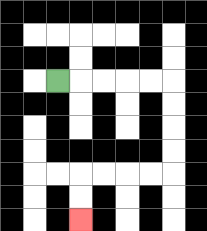{'start': '[2, 3]', 'end': '[3, 9]', 'path_directions': 'R,R,R,R,R,D,D,D,D,L,L,L,L,D,D', 'path_coordinates': '[[2, 3], [3, 3], [4, 3], [5, 3], [6, 3], [7, 3], [7, 4], [7, 5], [7, 6], [7, 7], [6, 7], [5, 7], [4, 7], [3, 7], [3, 8], [3, 9]]'}